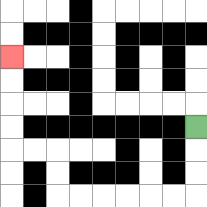{'start': '[8, 5]', 'end': '[0, 2]', 'path_directions': 'D,D,D,L,L,L,L,L,L,U,U,L,L,U,U,U,U', 'path_coordinates': '[[8, 5], [8, 6], [8, 7], [8, 8], [7, 8], [6, 8], [5, 8], [4, 8], [3, 8], [2, 8], [2, 7], [2, 6], [1, 6], [0, 6], [0, 5], [0, 4], [0, 3], [0, 2]]'}